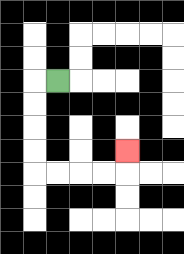{'start': '[2, 3]', 'end': '[5, 6]', 'path_directions': 'L,D,D,D,D,R,R,R,R,U', 'path_coordinates': '[[2, 3], [1, 3], [1, 4], [1, 5], [1, 6], [1, 7], [2, 7], [3, 7], [4, 7], [5, 7], [5, 6]]'}